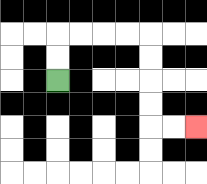{'start': '[2, 3]', 'end': '[8, 5]', 'path_directions': 'U,U,R,R,R,R,D,D,D,D,R,R', 'path_coordinates': '[[2, 3], [2, 2], [2, 1], [3, 1], [4, 1], [5, 1], [6, 1], [6, 2], [6, 3], [6, 4], [6, 5], [7, 5], [8, 5]]'}